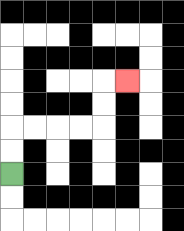{'start': '[0, 7]', 'end': '[5, 3]', 'path_directions': 'U,U,R,R,R,R,U,U,R', 'path_coordinates': '[[0, 7], [0, 6], [0, 5], [1, 5], [2, 5], [3, 5], [4, 5], [4, 4], [4, 3], [5, 3]]'}